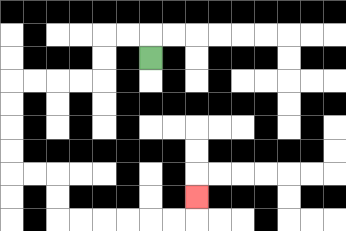{'start': '[6, 2]', 'end': '[8, 8]', 'path_directions': 'U,L,L,D,D,L,L,L,L,D,D,D,D,R,R,D,D,R,R,R,R,R,R,U', 'path_coordinates': '[[6, 2], [6, 1], [5, 1], [4, 1], [4, 2], [4, 3], [3, 3], [2, 3], [1, 3], [0, 3], [0, 4], [0, 5], [0, 6], [0, 7], [1, 7], [2, 7], [2, 8], [2, 9], [3, 9], [4, 9], [5, 9], [6, 9], [7, 9], [8, 9], [8, 8]]'}